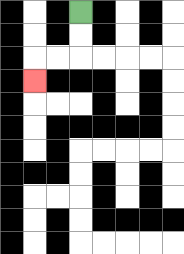{'start': '[3, 0]', 'end': '[1, 3]', 'path_directions': 'D,D,L,L,D', 'path_coordinates': '[[3, 0], [3, 1], [3, 2], [2, 2], [1, 2], [1, 3]]'}